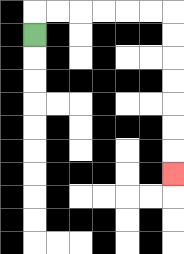{'start': '[1, 1]', 'end': '[7, 7]', 'path_directions': 'U,R,R,R,R,R,R,D,D,D,D,D,D,D', 'path_coordinates': '[[1, 1], [1, 0], [2, 0], [3, 0], [4, 0], [5, 0], [6, 0], [7, 0], [7, 1], [7, 2], [7, 3], [7, 4], [7, 5], [7, 6], [7, 7]]'}